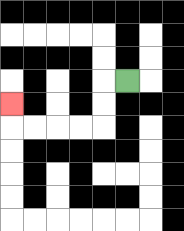{'start': '[5, 3]', 'end': '[0, 4]', 'path_directions': 'L,D,D,L,L,L,L,U', 'path_coordinates': '[[5, 3], [4, 3], [4, 4], [4, 5], [3, 5], [2, 5], [1, 5], [0, 5], [0, 4]]'}